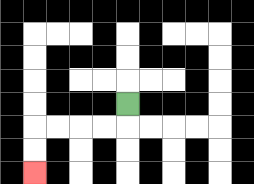{'start': '[5, 4]', 'end': '[1, 7]', 'path_directions': 'D,L,L,L,L,D,D', 'path_coordinates': '[[5, 4], [5, 5], [4, 5], [3, 5], [2, 5], [1, 5], [1, 6], [1, 7]]'}